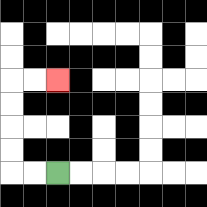{'start': '[2, 7]', 'end': '[2, 3]', 'path_directions': 'L,L,U,U,U,U,R,R', 'path_coordinates': '[[2, 7], [1, 7], [0, 7], [0, 6], [0, 5], [0, 4], [0, 3], [1, 3], [2, 3]]'}